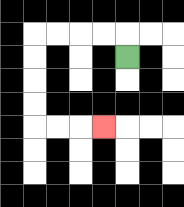{'start': '[5, 2]', 'end': '[4, 5]', 'path_directions': 'U,L,L,L,L,D,D,D,D,R,R,R', 'path_coordinates': '[[5, 2], [5, 1], [4, 1], [3, 1], [2, 1], [1, 1], [1, 2], [1, 3], [1, 4], [1, 5], [2, 5], [3, 5], [4, 5]]'}